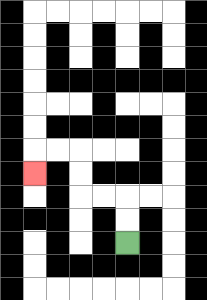{'start': '[5, 10]', 'end': '[1, 7]', 'path_directions': 'U,U,L,L,U,U,L,L,D', 'path_coordinates': '[[5, 10], [5, 9], [5, 8], [4, 8], [3, 8], [3, 7], [3, 6], [2, 6], [1, 6], [1, 7]]'}